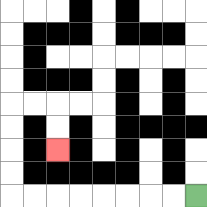{'start': '[8, 8]', 'end': '[2, 6]', 'path_directions': 'L,L,L,L,L,L,L,L,U,U,U,U,R,R,D,D', 'path_coordinates': '[[8, 8], [7, 8], [6, 8], [5, 8], [4, 8], [3, 8], [2, 8], [1, 8], [0, 8], [0, 7], [0, 6], [0, 5], [0, 4], [1, 4], [2, 4], [2, 5], [2, 6]]'}